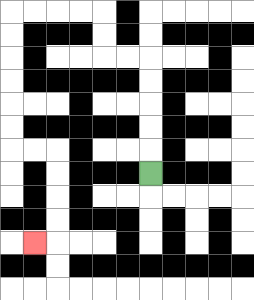{'start': '[6, 7]', 'end': '[1, 10]', 'path_directions': 'U,U,U,U,U,L,L,U,U,L,L,L,L,D,D,D,D,D,D,R,R,D,D,D,D,L', 'path_coordinates': '[[6, 7], [6, 6], [6, 5], [6, 4], [6, 3], [6, 2], [5, 2], [4, 2], [4, 1], [4, 0], [3, 0], [2, 0], [1, 0], [0, 0], [0, 1], [0, 2], [0, 3], [0, 4], [0, 5], [0, 6], [1, 6], [2, 6], [2, 7], [2, 8], [2, 9], [2, 10], [1, 10]]'}